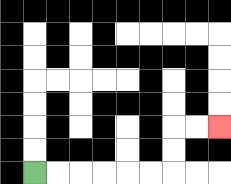{'start': '[1, 7]', 'end': '[9, 5]', 'path_directions': 'R,R,R,R,R,R,U,U,R,R', 'path_coordinates': '[[1, 7], [2, 7], [3, 7], [4, 7], [5, 7], [6, 7], [7, 7], [7, 6], [7, 5], [8, 5], [9, 5]]'}